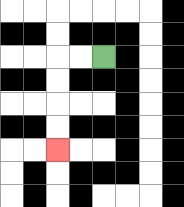{'start': '[4, 2]', 'end': '[2, 6]', 'path_directions': 'L,L,D,D,D,D', 'path_coordinates': '[[4, 2], [3, 2], [2, 2], [2, 3], [2, 4], [2, 5], [2, 6]]'}